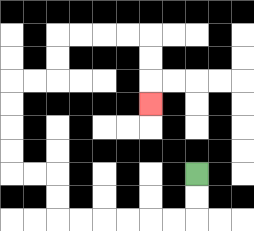{'start': '[8, 7]', 'end': '[6, 4]', 'path_directions': 'D,D,L,L,L,L,L,L,U,U,L,L,U,U,U,U,R,R,U,U,R,R,R,R,D,D,D', 'path_coordinates': '[[8, 7], [8, 8], [8, 9], [7, 9], [6, 9], [5, 9], [4, 9], [3, 9], [2, 9], [2, 8], [2, 7], [1, 7], [0, 7], [0, 6], [0, 5], [0, 4], [0, 3], [1, 3], [2, 3], [2, 2], [2, 1], [3, 1], [4, 1], [5, 1], [6, 1], [6, 2], [6, 3], [6, 4]]'}